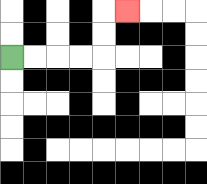{'start': '[0, 2]', 'end': '[5, 0]', 'path_directions': 'R,R,R,R,U,U,R', 'path_coordinates': '[[0, 2], [1, 2], [2, 2], [3, 2], [4, 2], [4, 1], [4, 0], [5, 0]]'}